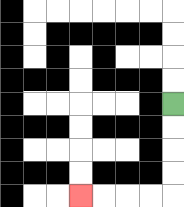{'start': '[7, 4]', 'end': '[3, 8]', 'path_directions': 'D,D,D,D,L,L,L,L', 'path_coordinates': '[[7, 4], [7, 5], [7, 6], [7, 7], [7, 8], [6, 8], [5, 8], [4, 8], [3, 8]]'}